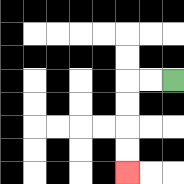{'start': '[7, 3]', 'end': '[5, 7]', 'path_directions': 'L,L,D,D,D,D', 'path_coordinates': '[[7, 3], [6, 3], [5, 3], [5, 4], [5, 5], [5, 6], [5, 7]]'}